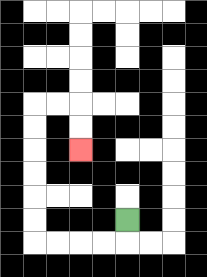{'start': '[5, 9]', 'end': '[3, 6]', 'path_directions': 'D,L,L,L,L,U,U,U,U,U,U,R,R,D,D', 'path_coordinates': '[[5, 9], [5, 10], [4, 10], [3, 10], [2, 10], [1, 10], [1, 9], [1, 8], [1, 7], [1, 6], [1, 5], [1, 4], [2, 4], [3, 4], [3, 5], [3, 6]]'}